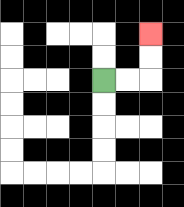{'start': '[4, 3]', 'end': '[6, 1]', 'path_directions': 'R,R,U,U', 'path_coordinates': '[[4, 3], [5, 3], [6, 3], [6, 2], [6, 1]]'}